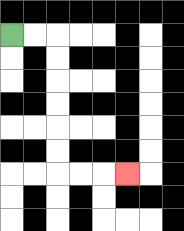{'start': '[0, 1]', 'end': '[5, 7]', 'path_directions': 'R,R,D,D,D,D,D,D,R,R,R', 'path_coordinates': '[[0, 1], [1, 1], [2, 1], [2, 2], [2, 3], [2, 4], [2, 5], [2, 6], [2, 7], [3, 7], [4, 7], [5, 7]]'}